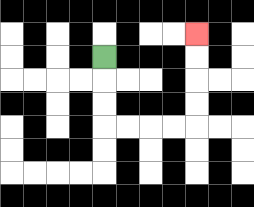{'start': '[4, 2]', 'end': '[8, 1]', 'path_directions': 'D,D,D,R,R,R,R,U,U,U,U', 'path_coordinates': '[[4, 2], [4, 3], [4, 4], [4, 5], [5, 5], [6, 5], [7, 5], [8, 5], [8, 4], [8, 3], [8, 2], [8, 1]]'}